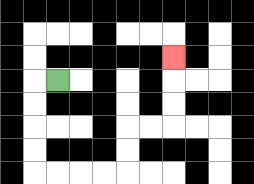{'start': '[2, 3]', 'end': '[7, 2]', 'path_directions': 'L,D,D,D,D,R,R,R,R,U,U,R,R,U,U,U', 'path_coordinates': '[[2, 3], [1, 3], [1, 4], [1, 5], [1, 6], [1, 7], [2, 7], [3, 7], [4, 7], [5, 7], [5, 6], [5, 5], [6, 5], [7, 5], [7, 4], [7, 3], [7, 2]]'}